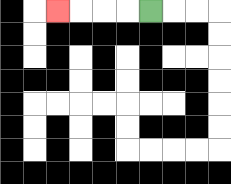{'start': '[6, 0]', 'end': '[2, 0]', 'path_directions': 'L,L,L,L', 'path_coordinates': '[[6, 0], [5, 0], [4, 0], [3, 0], [2, 0]]'}